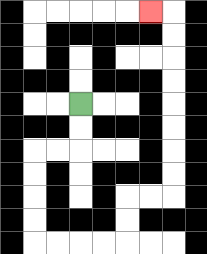{'start': '[3, 4]', 'end': '[6, 0]', 'path_directions': 'D,D,L,L,D,D,D,D,R,R,R,R,U,U,R,R,U,U,U,U,U,U,U,U,L', 'path_coordinates': '[[3, 4], [3, 5], [3, 6], [2, 6], [1, 6], [1, 7], [1, 8], [1, 9], [1, 10], [2, 10], [3, 10], [4, 10], [5, 10], [5, 9], [5, 8], [6, 8], [7, 8], [7, 7], [7, 6], [7, 5], [7, 4], [7, 3], [7, 2], [7, 1], [7, 0], [6, 0]]'}